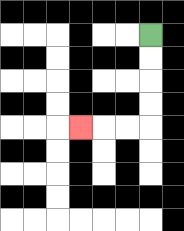{'start': '[6, 1]', 'end': '[3, 5]', 'path_directions': 'D,D,D,D,L,L,L', 'path_coordinates': '[[6, 1], [6, 2], [6, 3], [6, 4], [6, 5], [5, 5], [4, 5], [3, 5]]'}